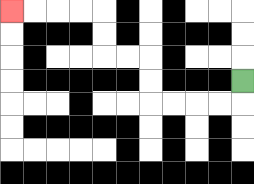{'start': '[10, 3]', 'end': '[0, 0]', 'path_directions': 'D,L,L,L,L,U,U,L,L,U,U,L,L,L,L', 'path_coordinates': '[[10, 3], [10, 4], [9, 4], [8, 4], [7, 4], [6, 4], [6, 3], [6, 2], [5, 2], [4, 2], [4, 1], [4, 0], [3, 0], [2, 0], [1, 0], [0, 0]]'}